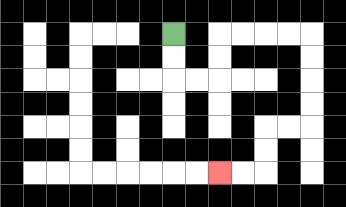{'start': '[7, 1]', 'end': '[9, 7]', 'path_directions': 'D,D,R,R,U,U,R,R,R,R,D,D,D,D,L,L,D,D,L,L', 'path_coordinates': '[[7, 1], [7, 2], [7, 3], [8, 3], [9, 3], [9, 2], [9, 1], [10, 1], [11, 1], [12, 1], [13, 1], [13, 2], [13, 3], [13, 4], [13, 5], [12, 5], [11, 5], [11, 6], [11, 7], [10, 7], [9, 7]]'}